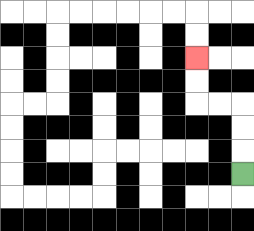{'start': '[10, 7]', 'end': '[8, 2]', 'path_directions': 'U,U,U,L,L,U,U', 'path_coordinates': '[[10, 7], [10, 6], [10, 5], [10, 4], [9, 4], [8, 4], [8, 3], [8, 2]]'}